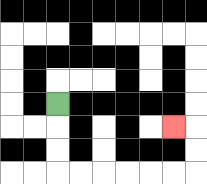{'start': '[2, 4]', 'end': '[7, 5]', 'path_directions': 'D,D,D,R,R,R,R,R,R,U,U,L', 'path_coordinates': '[[2, 4], [2, 5], [2, 6], [2, 7], [3, 7], [4, 7], [5, 7], [6, 7], [7, 7], [8, 7], [8, 6], [8, 5], [7, 5]]'}